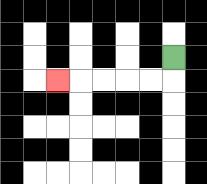{'start': '[7, 2]', 'end': '[2, 3]', 'path_directions': 'D,L,L,L,L,L', 'path_coordinates': '[[7, 2], [7, 3], [6, 3], [5, 3], [4, 3], [3, 3], [2, 3]]'}